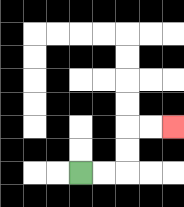{'start': '[3, 7]', 'end': '[7, 5]', 'path_directions': 'R,R,U,U,R,R', 'path_coordinates': '[[3, 7], [4, 7], [5, 7], [5, 6], [5, 5], [6, 5], [7, 5]]'}